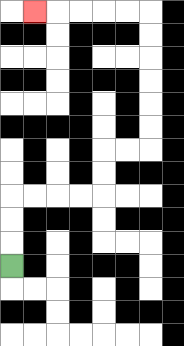{'start': '[0, 11]', 'end': '[1, 0]', 'path_directions': 'U,U,U,R,R,R,R,U,U,R,R,U,U,U,U,U,U,L,L,L,L,L', 'path_coordinates': '[[0, 11], [0, 10], [0, 9], [0, 8], [1, 8], [2, 8], [3, 8], [4, 8], [4, 7], [4, 6], [5, 6], [6, 6], [6, 5], [6, 4], [6, 3], [6, 2], [6, 1], [6, 0], [5, 0], [4, 0], [3, 0], [2, 0], [1, 0]]'}